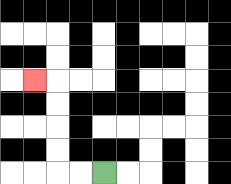{'start': '[4, 7]', 'end': '[1, 3]', 'path_directions': 'L,L,U,U,U,U,L', 'path_coordinates': '[[4, 7], [3, 7], [2, 7], [2, 6], [2, 5], [2, 4], [2, 3], [1, 3]]'}